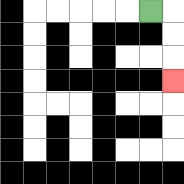{'start': '[6, 0]', 'end': '[7, 3]', 'path_directions': 'R,D,D,D', 'path_coordinates': '[[6, 0], [7, 0], [7, 1], [7, 2], [7, 3]]'}